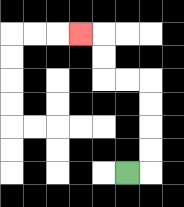{'start': '[5, 7]', 'end': '[3, 1]', 'path_directions': 'R,U,U,U,U,L,L,U,U,L', 'path_coordinates': '[[5, 7], [6, 7], [6, 6], [6, 5], [6, 4], [6, 3], [5, 3], [4, 3], [4, 2], [4, 1], [3, 1]]'}